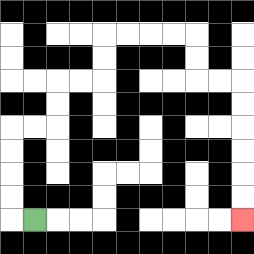{'start': '[1, 9]', 'end': '[10, 9]', 'path_directions': 'L,U,U,U,U,R,R,U,U,R,R,U,U,R,R,R,R,D,D,R,R,D,D,D,D,D,D', 'path_coordinates': '[[1, 9], [0, 9], [0, 8], [0, 7], [0, 6], [0, 5], [1, 5], [2, 5], [2, 4], [2, 3], [3, 3], [4, 3], [4, 2], [4, 1], [5, 1], [6, 1], [7, 1], [8, 1], [8, 2], [8, 3], [9, 3], [10, 3], [10, 4], [10, 5], [10, 6], [10, 7], [10, 8], [10, 9]]'}